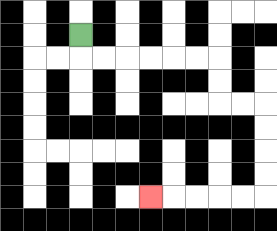{'start': '[3, 1]', 'end': '[6, 8]', 'path_directions': 'D,R,R,R,R,R,R,D,D,R,R,D,D,D,D,L,L,L,L,L', 'path_coordinates': '[[3, 1], [3, 2], [4, 2], [5, 2], [6, 2], [7, 2], [8, 2], [9, 2], [9, 3], [9, 4], [10, 4], [11, 4], [11, 5], [11, 6], [11, 7], [11, 8], [10, 8], [9, 8], [8, 8], [7, 8], [6, 8]]'}